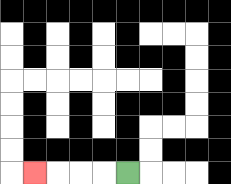{'start': '[5, 7]', 'end': '[1, 7]', 'path_directions': 'L,L,L,L', 'path_coordinates': '[[5, 7], [4, 7], [3, 7], [2, 7], [1, 7]]'}